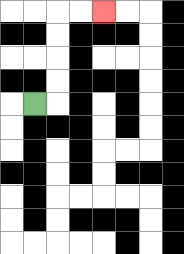{'start': '[1, 4]', 'end': '[4, 0]', 'path_directions': 'R,U,U,U,U,R,R', 'path_coordinates': '[[1, 4], [2, 4], [2, 3], [2, 2], [2, 1], [2, 0], [3, 0], [4, 0]]'}